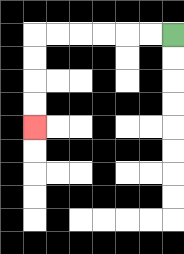{'start': '[7, 1]', 'end': '[1, 5]', 'path_directions': 'L,L,L,L,L,L,D,D,D,D', 'path_coordinates': '[[7, 1], [6, 1], [5, 1], [4, 1], [3, 1], [2, 1], [1, 1], [1, 2], [1, 3], [1, 4], [1, 5]]'}